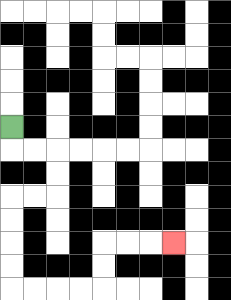{'start': '[0, 5]', 'end': '[7, 10]', 'path_directions': 'D,R,R,D,D,L,L,D,D,D,D,R,R,R,R,U,U,R,R,R', 'path_coordinates': '[[0, 5], [0, 6], [1, 6], [2, 6], [2, 7], [2, 8], [1, 8], [0, 8], [0, 9], [0, 10], [0, 11], [0, 12], [1, 12], [2, 12], [3, 12], [4, 12], [4, 11], [4, 10], [5, 10], [6, 10], [7, 10]]'}